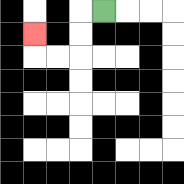{'start': '[4, 0]', 'end': '[1, 1]', 'path_directions': 'L,D,D,L,L,U', 'path_coordinates': '[[4, 0], [3, 0], [3, 1], [3, 2], [2, 2], [1, 2], [1, 1]]'}